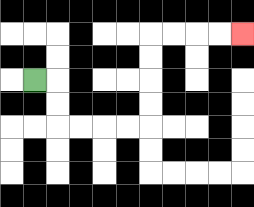{'start': '[1, 3]', 'end': '[10, 1]', 'path_directions': 'R,D,D,R,R,R,R,U,U,U,U,R,R,R,R', 'path_coordinates': '[[1, 3], [2, 3], [2, 4], [2, 5], [3, 5], [4, 5], [5, 5], [6, 5], [6, 4], [6, 3], [6, 2], [6, 1], [7, 1], [8, 1], [9, 1], [10, 1]]'}